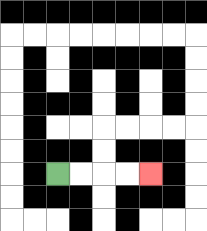{'start': '[2, 7]', 'end': '[6, 7]', 'path_directions': 'R,R,R,R', 'path_coordinates': '[[2, 7], [3, 7], [4, 7], [5, 7], [6, 7]]'}